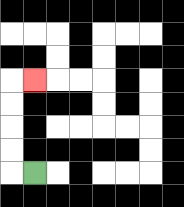{'start': '[1, 7]', 'end': '[1, 3]', 'path_directions': 'L,U,U,U,U,R', 'path_coordinates': '[[1, 7], [0, 7], [0, 6], [0, 5], [0, 4], [0, 3], [1, 3]]'}